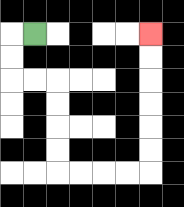{'start': '[1, 1]', 'end': '[6, 1]', 'path_directions': 'L,D,D,R,R,D,D,D,D,R,R,R,R,U,U,U,U,U,U', 'path_coordinates': '[[1, 1], [0, 1], [0, 2], [0, 3], [1, 3], [2, 3], [2, 4], [2, 5], [2, 6], [2, 7], [3, 7], [4, 7], [5, 7], [6, 7], [6, 6], [6, 5], [6, 4], [6, 3], [6, 2], [6, 1]]'}